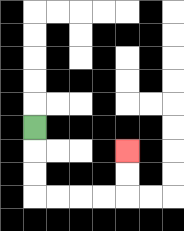{'start': '[1, 5]', 'end': '[5, 6]', 'path_directions': 'D,D,D,R,R,R,R,U,U', 'path_coordinates': '[[1, 5], [1, 6], [1, 7], [1, 8], [2, 8], [3, 8], [4, 8], [5, 8], [5, 7], [5, 6]]'}